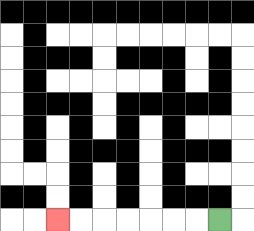{'start': '[9, 9]', 'end': '[2, 9]', 'path_directions': 'L,L,L,L,L,L,L', 'path_coordinates': '[[9, 9], [8, 9], [7, 9], [6, 9], [5, 9], [4, 9], [3, 9], [2, 9]]'}